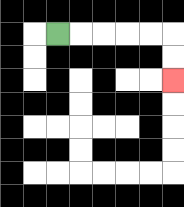{'start': '[2, 1]', 'end': '[7, 3]', 'path_directions': 'R,R,R,R,R,D,D', 'path_coordinates': '[[2, 1], [3, 1], [4, 1], [5, 1], [6, 1], [7, 1], [7, 2], [7, 3]]'}